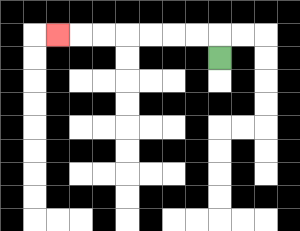{'start': '[9, 2]', 'end': '[2, 1]', 'path_directions': 'U,L,L,L,L,L,L,L', 'path_coordinates': '[[9, 2], [9, 1], [8, 1], [7, 1], [6, 1], [5, 1], [4, 1], [3, 1], [2, 1]]'}